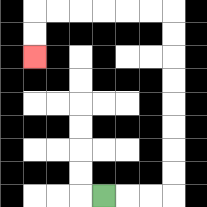{'start': '[4, 8]', 'end': '[1, 2]', 'path_directions': 'R,R,R,U,U,U,U,U,U,U,U,L,L,L,L,L,L,D,D', 'path_coordinates': '[[4, 8], [5, 8], [6, 8], [7, 8], [7, 7], [7, 6], [7, 5], [7, 4], [7, 3], [7, 2], [7, 1], [7, 0], [6, 0], [5, 0], [4, 0], [3, 0], [2, 0], [1, 0], [1, 1], [1, 2]]'}